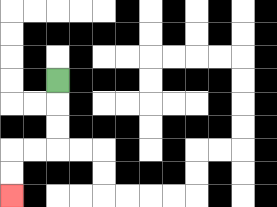{'start': '[2, 3]', 'end': '[0, 8]', 'path_directions': 'D,D,D,L,L,D,D', 'path_coordinates': '[[2, 3], [2, 4], [2, 5], [2, 6], [1, 6], [0, 6], [0, 7], [0, 8]]'}